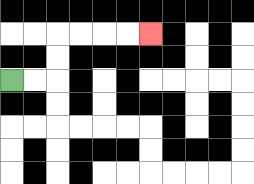{'start': '[0, 3]', 'end': '[6, 1]', 'path_directions': 'R,R,U,U,R,R,R,R', 'path_coordinates': '[[0, 3], [1, 3], [2, 3], [2, 2], [2, 1], [3, 1], [4, 1], [5, 1], [6, 1]]'}